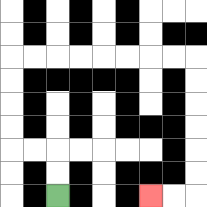{'start': '[2, 8]', 'end': '[6, 8]', 'path_directions': 'U,U,L,L,U,U,U,U,R,R,R,R,R,R,R,R,D,D,D,D,D,D,L,L', 'path_coordinates': '[[2, 8], [2, 7], [2, 6], [1, 6], [0, 6], [0, 5], [0, 4], [0, 3], [0, 2], [1, 2], [2, 2], [3, 2], [4, 2], [5, 2], [6, 2], [7, 2], [8, 2], [8, 3], [8, 4], [8, 5], [8, 6], [8, 7], [8, 8], [7, 8], [6, 8]]'}